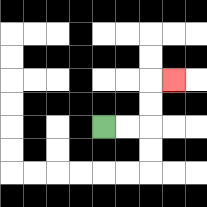{'start': '[4, 5]', 'end': '[7, 3]', 'path_directions': 'R,R,U,U,R', 'path_coordinates': '[[4, 5], [5, 5], [6, 5], [6, 4], [6, 3], [7, 3]]'}